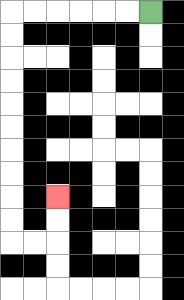{'start': '[6, 0]', 'end': '[2, 8]', 'path_directions': 'L,L,L,L,L,L,D,D,D,D,D,D,D,D,D,D,R,R,U,U', 'path_coordinates': '[[6, 0], [5, 0], [4, 0], [3, 0], [2, 0], [1, 0], [0, 0], [0, 1], [0, 2], [0, 3], [0, 4], [0, 5], [0, 6], [0, 7], [0, 8], [0, 9], [0, 10], [1, 10], [2, 10], [2, 9], [2, 8]]'}